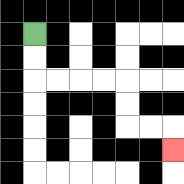{'start': '[1, 1]', 'end': '[7, 6]', 'path_directions': 'D,D,R,R,R,R,D,D,R,R,D', 'path_coordinates': '[[1, 1], [1, 2], [1, 3], [2, 3], [3, 3], [4, 3], [5, 3], [5, 4], [5, 5], [6, 5], [7, 5], [7, 6]]'}